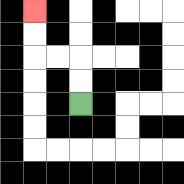{'start': '[3, 4]', 'end': '[1, 0]', 'path_directions': 'U,U,L,L,U,U', 'path_coordinates': '[[3, 4], [3, 3], [3, 2], [2, 2], [1, 2], [1, 1], [1, 0]]'}